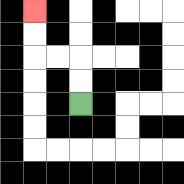{'start': '[3, 4]', 'end': '[1, 0]', 'path_directions': 'U,U,L,L,U,U', 'path_coordinates': '[[3, 4], [3, 3], [3, 2], [2, 2], [1, 2], [1, 1], [1, 0]]'}